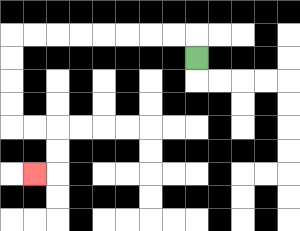{'start': '[8, 2]', 'end': '[1, 7]', 'path_directions': 'U,L,L,L,L,L,L,L,L,D,D,D,D,R,R,D,D,L', 'path_coordinates': '[[8, 2], [8, 1], [7, 1], [6, 1], [5, 1], [4, 1], [3, 1], [2, 1], [1, 1], [0, 1], [0, 2], [0, 3], [0, 4], [0, 5], [1, 5], [2, 5], [2, 6], [2, 7], [1, 7]]'}